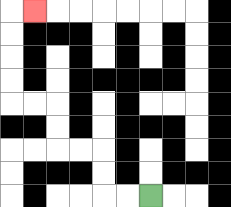{'start': '[6, 8]', 'end': '[1, 0]', 'path_directions': 'L,L,U,U,L,L,U,U,L,L,U,U,U,U,R', 'path_coordinates': '[[6, 8], [5, 8], [4, 8], [4, 7], [4, 6], [3, 6], [2, 6], [2, 5], [2, 4], [1, 4], [0, 4], [0, 3], [0, 2], [0, 1], [0, 0], [1, 0]]'}